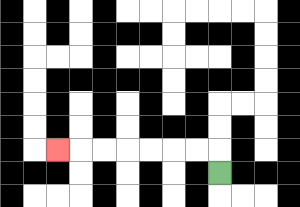{'start': '[9, 7]', 'end': '[2, 6]', 'path_directions': 'U,L,L,L,L,L,L,L', 'path_coordinates': '[[9, 7], [9, 6], [8, 6], [7, 6], [6, 6], [5, 6], [4, 6], [3, 6], [2, 6]]'}